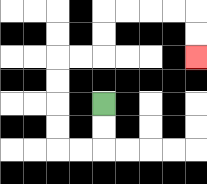{'start': '[4, 4]', 'end': '[8, 2]', 'path_directions': 'D,D,L,L,U,U,U,U,R,R,U,U,R,R,R,R,D,D', 'path_coordinates': '[[4, 4], [4, 5], [4, 6], [3, 6], [2, 6], [2, 5], [2, 4], [2, 3], [2, 2], [3, 2], [4, 2], [4, 1], [4, 0], [5, 0], [6, 0], [7, 0], [8, 0], [8, 1], [8, 2]]'}